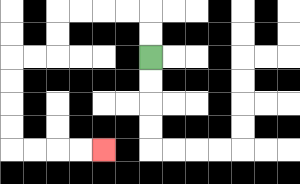{'start': '[6, 2]', 'end': '[4, 6]', 'path_directions': 'U,U,L,L,L,L,D,D,L,L,D,D,D,D,R,R,R,R', 'path_coordinates': '[[6, 2], [6, 1], [6, 0], [5, 0], [4, 0], [3, 0], [2, 0], [2, 1], [2, 2], [1, 2], [0, 2], [0, 3], [0, 4], [0, 5], [0, 6], [1, 6], [2, 6], [3, 6], [4, 6]]'}